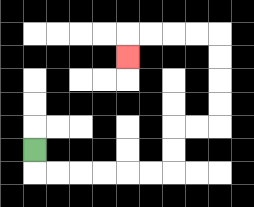{'start': '[1, 6]', 'end': '[5, 2]', 'path_directions': 'D,R,R,R,R,R,R,U,U,R,R,U,U,U,U,L,L,L,L,D', 'path_coordinates': '[[1, 6], [1, 7], [2, 7], [3, 7], [4, 7], [5, 7], [6, 7], [7, 7], [7, 6], [7, 5], [8, 5], [9, 5], [9, 4], [9, 3], [9, 2], [9, 1], [8, 1], [7, 1], [6, 1], [5, 1], [5, 2]]'}